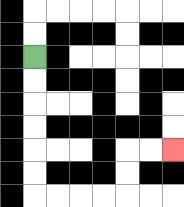{'start': '[1, 2]', 'end': '[7, 6]', 'path_directions': 'D,D,D,D,D,D,R,R,R,R,U,U,R,R', 'path_coordinates': '[[1, 2], [1, 3], [1, 4], [1, 5], [1, 6], [1, 7], [1, 8], [2, 8], [3, 8], [4, 8], [5, 8], [5, 7], [5, 6], [6, 6], [7, 6]]'}